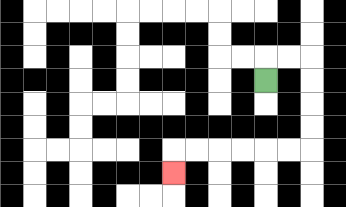{'start': '[11, 3]', 'end': '[7, 7]', 'path_directions': 'U,R,R,D,D,D,D,L,L,L,L,L,L,D', 'path_coordinates': '[[11, 3], [11, 2], [12, 2], [13, 2], [13, 3], [13, 4], [13, 5], [13, 6], [12, 6], [11, 6], [10, 6], [9, 6], [8, 6], [7, 6], [7, 7]]'}